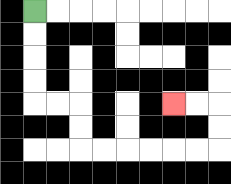{'start': '[1, 0]', 'end': '[7, 4]', 'path_directions': 'D,D,D,D,R,R,D,D,R,R,R,R,R,R,U,U,L,L', 'path_coordinates': '[[1, 0], [1, 1], [1, 2], [1, 3], [1, 4], [2, 4], [3, 4], [3, 5], [3, 6], [4, 6], [5, 6], [6, 6], [7, 6], [8, 6], [9, 6], [9, 5], [9, 4], [8, 4], [7, 4]]'}